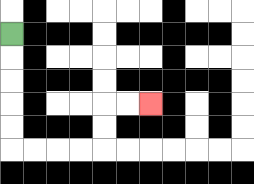{'start': '[0, 1]', 'end': '[6, 4]', 'path_directions': 'D,D,D,D,D,R,R,R,R,U,U,R,R', 'path_coordinates': '[[0, 1], [0, 2], [0, 3], [0, 4], [0, 5], [0, 6], [1, 6], [2, 6], [3, 6], [4, 6], [4, 5], [4, 4], [5, 4], [6, 4]]'}